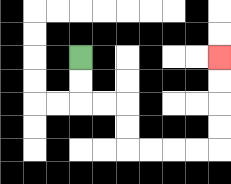{'start': '[3, 2]', 'end': '[9, 2]', 'path_directions': 'D,D,R,R,D,D,R,R,R,R,U,U,U,U', 'path_coordinates': '[[3, 2], [3, 3], [3, 4], [4, 4], [5, 4], [5, 5], [5, 6], [6, 6], [7, 6], [8, 6], [9, 6], [9, 5], [9, 4], [9, 3], [9, 2]]'}